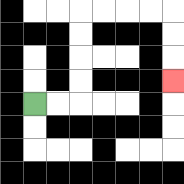{'start': '[1, 4]', 'end': '[7, 3]', 'path_directions': 'R,R,U,U,U,U,R,R,R,R,D,D,D', 'path_coordinates': '[[1, 4], [2, 4], [3, 4], [3, 3], [3, 2], [3, 1], [3, 0], [4, 0], [5, 0], [6, 0], [7, 0], [7, 1], [7, 2], [7, 3]]'}